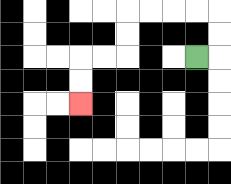{'start': '[8, 2]', 'end': '[3, 4]', 'path_directions': 'R,U,U,L,L,L,L,D,D,L,L,D,D', 'path_coordinates': '[[8, 2], [9, 2], [9, 1], [9, 0], [8, 0], [7, 0], [6, 0], [5, 0], [5, 1], [5, 2], [4, 2], [3, 2], [3, 3], [3, 4]]'}